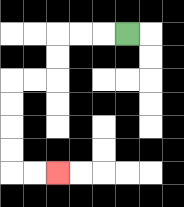{'start': '[5, 1]', 'end': '[2, 7]', 'path_directions': 'L,L,L,D,D,L,L,D,D,D,D,R,R', 'path_coordinates': '[[5, 1], [4, 1], [3, 1], [2, 1], [2, 2], [2, 3], [1, 3], [0, 3], [0, 4], [0, 5], [0, 6], [0, 7], [1, 7], [2, 7]]'}